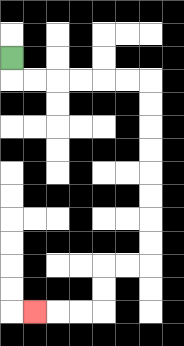{'start': '[0, 2]', 'end': '[1, 13]', 'path_directions': 'D,R,R,R,R,R,R,D,D,D,D,D,D,D,D,L,L,D,D,L,L,L', 'path_coordinates': '[[0, 2], [0, 3], [1, 3], [2, 3], [3, 3], [4, 3], [5, 3], [6, 3], [6, 4], [6, 5], [6, 6], [6, 7], [6, 8], [6, 9], [6, 10], [6, 11], [5, 11], [4, 11], [4, 12], [4, 13], [3, 13], [2, 13], [1, 13]]'}